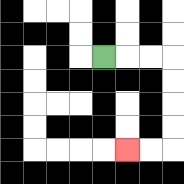{'start': '[4, 2]', 'end': '[5, 6]', 'path_directions': 'R,R,R,D,D,D,D,L,L', 'path_coordinates': '[[4, 2], [5, 2], [6, 2], [7, 2], [7, 3], [7, 4], [7, 5], [7, 6], [6, 6], [5, 6]]'}